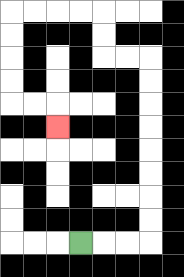{'start': '[3, 10]', 'end': '[2, 5]', 'path_directions': 'R,R,R,U,U,U,U,U,U,U,U,L,L,U,U,L,L,L,L,D,D,D,D,R,R,D', 'path_coordinates': '[[3, 10], [4, 10], [5, 10], [6, 10], [6, 9], [6, 8], [6, 7], [6, 6], [6, 5], [6, 4], [6, 3], [6, 2], [5, 2], [4, 2], [4, 1], [4, 0], [3, 0], [2, 0], [1, 0], [0, 0], [0, 1], [0, 2], [0, 3], [0, 4], [1, 4], [2, 4], [2, 5]]'}